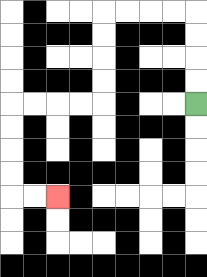{'start': '[8, 4]', 'end': '[2, 8]', 'path_directions': 'U,U,U,U,L,L,L,L,D,D,D,D,L,L,L,L,D,D,D,D,R,R', 'path_coordinates': '[[8, 4], [8, 3], [8, 2], [8, 1], [8, 0], [7, 0], [6, 0], [5, 0], [4, 0], [4, 1], [4, 2], [4, 3], [4, 4], [3, 4], [2, 4], [1, 4], [0, 4], [0, 5], [0, 6], [0, 7], [0, 8], [1, 8], [2, 8]]'}